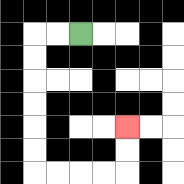{'start': '[3, 1]', 'end': '[5, 5]', 'path_directions': 'L,L,D,D,D,D,D,D,R,R,R,R,U,U', 'path_coordinates': '[[3, 1], [2, 1], [1, 1], [1, 2], [1, 3], [1, 4], [1, 5], [1, 6], [1, 7], [2, 7], [3, 7], [4, 7], [5, 7], [5, 6], [5, 5]]'}